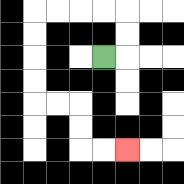{'start': '[4, 2]', 'end': '[5, 6]', 'path_directions': 'R,U,U,L,L,L,L,D,D,D,D,R,R,D,D,R,R', 'path_coordinates': '[[4, 2], [5, 2], [5, 1], [5, 0], [4, 0], [3, 0], [2, 0], [1, 0], [1, 1], [1, 2], [1, 3], [1, 4], [2, 4], [3, 4], [3, 5], [3, 6], [4, 6], [5, 6]]'}